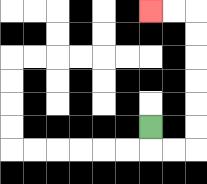{'start': '[6, 5]', 'end': '[6, 0]', 'path_directions': 'D,R,R,U,U,U,U,U,U,L,L', 'path_coordinates': '[[6, 5], [6, 6], [7, 6], [8, 6], [8, 5], [8, 4], [8, 3], [8, 2], [8, 1], [8, 0], [7, 0], [6, 0]]'}